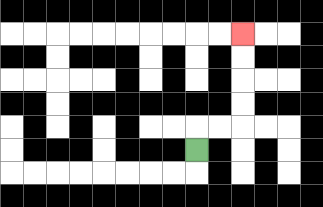{'start': '[8, 6]', 'end': '[10, 1]', 'path_directions': 'U,R,R,U,U,U,U', 'path_coordinates': '[[8, 6], [8, 5], [9, 5], [10, 5], [10, 4], [10, 3], [10, 2], [10, 1]]'}